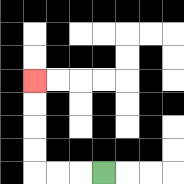{'start': '[4, 7]', 'end': '[1, 3]', 'path_directions': 'L,L,L,U,U,U,U', 'path_coordinates': '[[4, 7], [3, 7], [2, 7], [1, 7], [1, 6], [1, 5], [1, 4], [1, 3]]'}